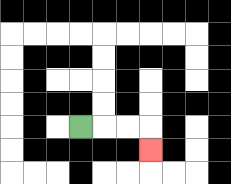{'start': '[3, 5]', 'end': '[6, 6]', 'path_directions': 'R,R,R,D', 'path_coordinates': '[[3, 5], [4, 5], [5, 5], [6, 5], [6, 6]]'}